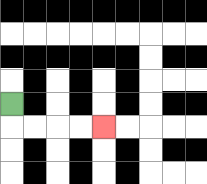{'start': '[0, 4]', 'end': '[4, 5]', 'path_directions': 'D,R,R,R,R', 'path_coordinates': '[[0, 4], [0, 5], [1, 5], [2, 5], [3, 5], [4, 5]]'}